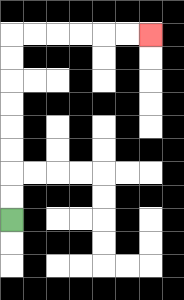{'start': '[0, 9]', 'end': '[6, 1]', 'path_directions': 'U,U,U,U,U,U,U,U,R,R,R,R,R,R', 'path_coordinates': '[[0, 9], [0, 8], [0, 7], [0, 6], [0, 5], [0, 4], [0, 3], [0, 2], [0, 1], [1, 1], [2, 1], [3, 1], [4, 1], [5, 1], [6, 1]]'}